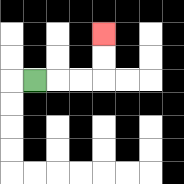{'start': '[1, 3]', 'end': '[4, 1]', 'path_directions': 'R,R,R,U,U', 'path_coordinates': '[[1, 3], [2, 3], [3, 3], [4, 3], [4, 2], [4, 1]]'}